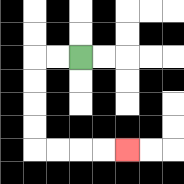{'start': '[3, 2]', 'end': '[5, 6]', 'path_directions': 'L,L,D,D,D,D,R,R,R,R', 'path_coordinates': '[[3, 2], [2, 2], [1, 2], [1, 3], [1, 4], [1, 5], [1, 6], [2, 6], [3, 6], [4, 6], [5, 6]]'}